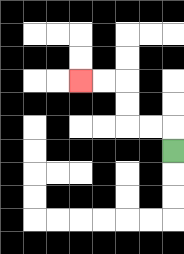{'start': '[7, 6]', 'end': '[3, 3]', 'path_directions': 'U,L,L,U,U,L,L', 'path_coordinates': '[[7, 6], [7, 5], [6, 5], [5, 5], [5, 4], [5, 3], [4, 3], [3, 3]]'}